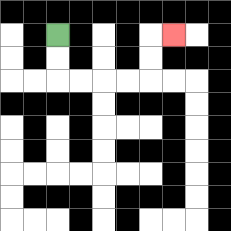{'start': '[2, 1]', 'end': '[7, 1]', 'path_directions': 'D,D,R,R,R,R,U,U,R', 'path_coordinates': '[[2, 1], [2, 2], [2, 3], [3, 3], [4, 3], [5, 3], [6, 3], [6, 2], [6, 1], [7, 1]]'}